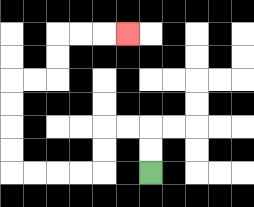{'start': '[6, 7]', 'end': '[5, 1]', 'path_directions': 'U,U,L,L,D,D,L,L,L,L,U,U,U,U,R,R,U,U,R,R,R', 'path_coordinates': '[[6, 7], [6, 6], [6, 5], [5, 5], [4, 5], [4, 6], [4, 7], [3, 7], [2, 7], [1, 7], [0, 7], [0, 6], [0, 5], [0, 4], [0, 3], [1, 3], [2, 3], [2, 2], [2, 1], [3, 1], [4, 1], [5, 1]]'}